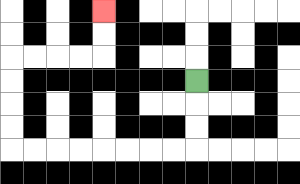{'start': '[8, 3]', 'end': '[4, 0]', 'path_directions': 'D,D,D,L,L,L,L,L,L,L,L,U,U,U,U,R,R,R,R,U,U', 'path_coordinates': '[[8, 3], [8, 4], [8, 5], [8, 6], [7, 6], [6, 6], [5, 6], [4, 6], [3, 6], [2, 6], [1, 6], [0, 6], [0, 5], [0, 4], [0, 3], [0, 2], [1, 2], [2, 2], [3, 2], [4, 2], [4, 1], [4, 0]]'}